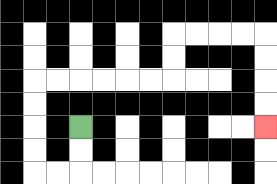{'start': '[3, 5]', 'end': '[11, 5]', 'path_directions': 'D,D,L,L,U,U,U,U,R,R,R,R,R,R,U,U,R,R,R,R,D,D,D,D', 'path_coordinates': '[[3, 5], [3, 6], [3, 7], [2, 7], [1, 7], [1, 6], [1, 5], [1, 4], [1, 3], [2, 3], [3, 3], [4, 3], [5, 3], [6, 3], [7, 3], [7, 2], [7, 1], [8, 1], [9, 1], [10, 1], [11, 1], [11, 2], [11, 3], [11, 4], [11, 5]]'}